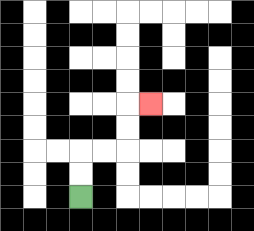{'start': '[3, 8]', 'end': '[6, 4]', 'path_directions': 'U,U,R,R,U,U,R', 'path_coordinates': '[[3, 8], [3, 7], [3, 6], [4, 6], [5, 6], [5, 5], [5, 4], [6, 4]]'}